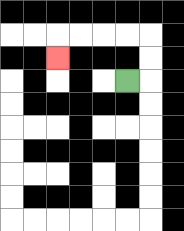{'start': '[5, 3]', 'end': '[2, 2]', 'path_directions': 'R,U,U,L,L,L,L,D', 'path_coordinates': '[[5, 3], [6, 3], [6, 2], [6, 1], [5, 1], [4, 1], [3, 1], [2, 1], [2, 2]]'}